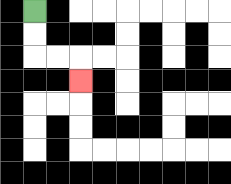{'start': '[1, 0]', 'end': '[3, 3]', 'path_directions': 'D,D,R,R,D', 'path_coordinates': '[[1, 0], [1, 1], [1, 2], [2, 2], [3, 2], [3, 3]]'}